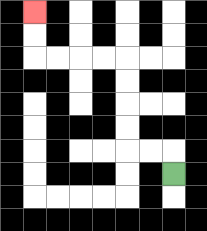{'start': '[7, 7]', 'end': '[1, 0]', 'path_directions': 'U,L,L,U,U,U,U,L,L,L,L,U,U', 'path_coordinates': '[[7, 7], [7, 6], [6, 6], [5, 6], [5, 5], [5, 4], [5, 3], [5, 2], [4, 2], [3, 2], [2, 2], [1, 2], [1, 1], [1, 0]]'}